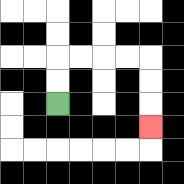{'start': '[2, 4]', 'end': '[6, 5]', 'path_directions': 'U,U,R,R,R,R,D,D,D', 'path_coordinates': '[[2, 4], [2, 3], [2, 2], [3, 2], [4, 2], [5, 2], [6, 2], [6, 3], [6, 4], [6, 5]]'}